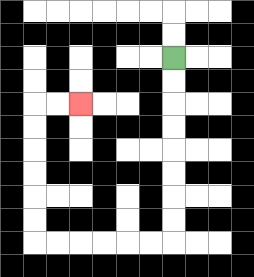{'start': '[7, 2]', 'end': '[3, 4]', 'path_directions': 'D,D,D,D,D,D,D,D,L,L,L,L,L,L,U,U,U,U,U,U,R,R', 'path_coordinates': '[[7, 2], [7, 3], [7, 4], [7, 5], [7, 6], [7, 7], [7, 8], [7, 9], [7, 10], [6, 10], [5, 10], [4, 10], [3, 10], [2, 10], [1, 10], [1, 9], [1, 8], [1, 7], [1, 6], [1, 5], [1, 4], [2, 4], [3, 4]]'}